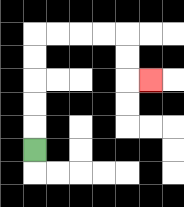{'start': '[1, 6]', 'end': '[6, 3]', 'path_directions': 'U,U,U,U,U,R,R,R,R,D,D,R', 'path_coordinates': '[[1, 6], [1, 5], [1, 4], [1, 3], [1, 2], [1, 1], [2, 1], [3, 1], [4, 1], [5, 1], [5, 2], [5, 3], [6, 3]]'}